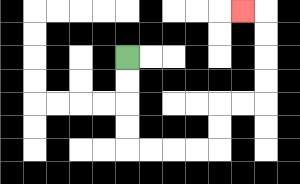{'start': '[5, 2]', 'end': '[10, 0]', 'path_directions': 'D,D,D,D,R,R,R,R,U,U,R,R,U,U,U,U,L', 'path_coordinates': '[[5, 2], [5, 3], [5, 4], [5, 5], [5, 6], [6, 6], [7, 6], [8, 6], [9, 6], [9, 5], [9, 4], [10, 4], [11, 4], [11, 3], [11, 2], [11, 1], [11, 0], [10, 0]]'}